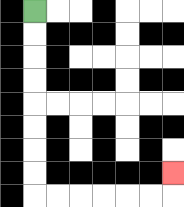{'start': '[1, 0]', 'end': '[7, 7]', 'path_directions': 'D,D,D,D,D,D,D,D,R,R,R,R,R,R,U', 'path_coordinates': '[[1, 0], [1, 1], [1, 2], [1, 3], [1, 4], [1, 5], [1, 6], [1, 7], [1, 8], [2, 8], [3, 8], [4, 8], [5, 8], [6, 8], [7, 8], [7, 7]]'}